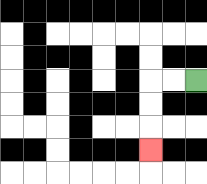{'start': '[8, 3]', 'end': '[6, 6]', 'path_directions': 'L,L,D,D,D', 'path_coordinates': '[[8, 3], [7, 3], [6, 3], [6, 4], [6, 5], [6, 6]]'}